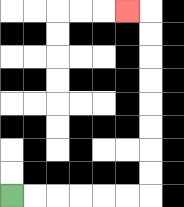{'start': '[0, 8]', 'end': '[5, 0]', 'path_directions': 'R,R,R,R,R,R,U,U,U,U,U,U,U,U,L', 'path_coordinates': '[[0, 8], [1, 8], [2, 8], [3, 8], [4, 8], [5, 8], [6, 8], [6, 7], [6, 6], [6, 5], [6, 4], [6, 3], [6, 2], [6, 1], [6, 0], [5, 0]]'}